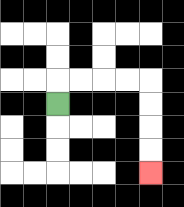{'start': '[2, 4]', 'end': '[6, 7]', 'path_directions': 'U,R,R,R,R,D,D,D,D', 'path_coordinates': '[[2, 4], [2, 3], [3, 3], [4, 3], [5, 3], [6, 3], [6, 4], [6, 5], [6, 6], [6, 7]]'}